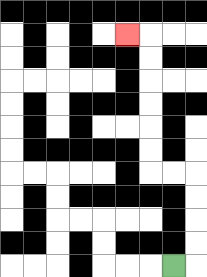{'start': '[7, 11]', 'end': '[5, 1]', 'path_directions': 'R,U,U,U,U,L,L,U,U,U,U,U,U,L', 'path_coordinates': '[[7, 11], [8, 11], [8, 10], [8, 9], [8, 8], [8, 7], [7, 7], [6, 7], [6, 6], [6, 5], [6, 4], [6, 3], [6, 2], [6, 1], [5, 1]]'}